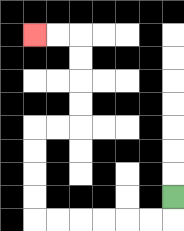{'start': '[7, 8]', 'end': '[1, 1]', 'path_directions': 'D,L,L,L,L,L,L,U,U,U,U,R,R,U,U,U,U,L,L', 'path_coordinates': '[[7, 8], [7, 9], [6, 9], [5, 9], [4, 9], [3, 9], [2, 9], [1, 9], [1, 8], [1, 7], [1, 6], [1, 5], [2, 5], [3, 5], [3, 4], [3, 3], [3, 2], [3, 1], [2, 1], [1, 1]]'}